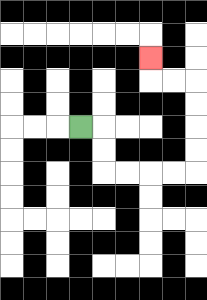{'start': '[3, 5]', 'end': '[6, 2]', 'path_directions': 'R,D,D,R,R,R,R,U,U,U,U,L,L,U', 'path_coordinates': '[[3, 5], [4, 5], [4, 6], [4, 7], [5, 7], [6, 7], [7, 7], [8, 7], [8, 6], [8, 5], [8, 4], [8, 3], [7, 3], [6, 3], [6, 2]]'}